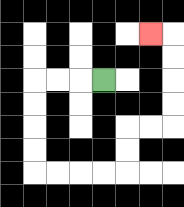{'start': '[4, 3]', 'end': '[6, 1]', 'path_directions': 'L,L,L,D,D,D,D,R,R,R,R,U,U,R,R,U,U,U,U,L', 'path_coordinates': '[[4, 3], [3, 3], [2, 3], [1, 3], [1, 4], [1, 5], [1, 6], [1, 7], [2, 7], [3, 7], [4, 7], [5, 7], [5, 6], [5, 5], [6, 5], [7, 5], [7, 4], [7, 3], [7, 2], [7, 1], [6, 1]]'}